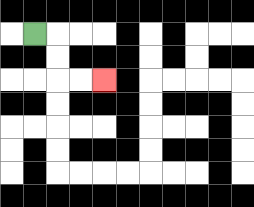{'start': '[1, 1]', 'end': '[4, 3]', 'path_directions': 'R,D,D,R,R', 'path_coordinates': '[[1, 1], [2, 1], [2, 2], [2, 3], [3, 3], [4, 3]]'}